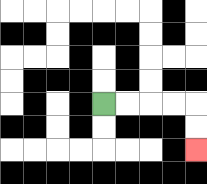{'start': '[4, 4]', 'end': '[8, 6]', 'path_directions': 'R,R,R,R,D,D', 'path_coordinates': '[[4, 4], [5, 4], [6, 4], [7, 4], [8, 4], [8, 5], [8, 6]]'}